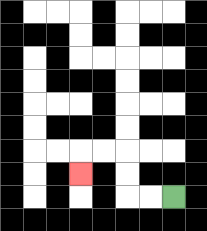{'start': '[7, 8]', 'end': '[3, 7]', 'path_directions': 'L,L,U,U,L,L,D', 'path_coordinates': '[[7, 8], [6, 8], [5, 8], [5, 7], [5, 6], [4, 6], [3, 6], [3, 7]]'}